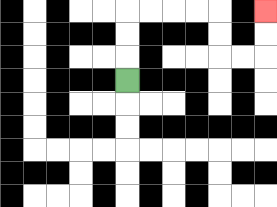{'start': '[5, 3]', 'end': '[11, 0]', 'path_directions': 'U,U,U,R,R,R,R,D,D,R,R,U,U', 'path_coordinates': '[[5, 3], [5, 2], [5, 1], [5, 0], [6, 0], [7, 0], [8, 0], [9, 0], [9, 1], [9, 2], [10, 2], [11, 2], [11, 1], [11, 0]]'}